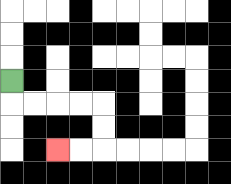{'start': '[0, 3]', 'end': '[2, 6]', 'path_directions': 'D,R,R,R,R,D,D,L,L', 'path_coordinates': '[[0, 3], [0, 4], [1, 4], [2, 4], [3, 4], [4, 4], [4, 5], [4, 6], [3, 6], [2, 6]]'}